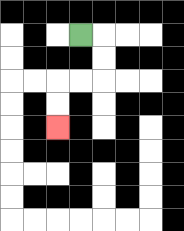{'start': '[3, 1]', 'end': '[2, 5]', 'path_directions': 'R,D,D,L,L,D,D', 'path_coordinates': '[[3, 1], [4, 1], [4, 2], [4, 3], [3, 3], [2, 3], [2, 4], [2, 5]]'}